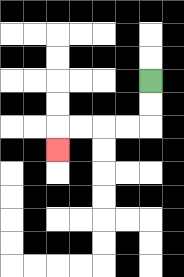{'start': '[6, 3]', 'end': '[2, 6]', 'path_directions': 'D,D,L,L,L,L,D', 'path_coordinates': '[[6, 3], [6, 4], [6, 5], [5, 5], [4, 5], [3, 5], [2, 5], [2, 6]]'}